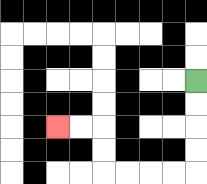{'start': '[8, 3]', 'end': '[2, 5]', 'path_directions': 'D,D,D,D,L,L,L,L,U,U,L,L', 'path_coordinates': '[[8, 3], [8, 4], [8, 5], [8, 6], [8, 7], [7, 7], [6, 7], [5, 7], [4, 7], [4, 6], [4, 5], [3, 5], [2, 5]]'}